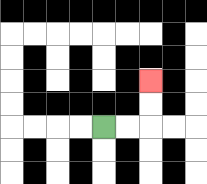{'start': '[4, 5]', 'end': '[6, 3]', 'path_directions': 'R,R,U,U', 'path_coordinates': '[[4, 5], [5, 5], [6, 5], [6, 4], [6, 3]]'}